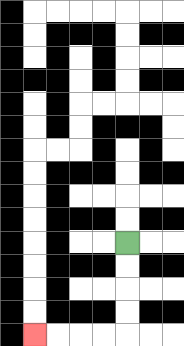{'start': '[5, 10]', 'end': '[1, 14]', 'path_directions': 'D,D,D,D,L,L,L,L', 'path_coordinates': '[[5, 10], [5, 11], [5, 12], [5, 13], [5, 14], [4, 14], [3, 14], [2, 14], [1, 14]]'}